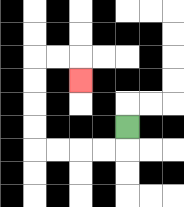{'start': '[5, 5]', 'end': '[3, 3]', 'path_directions': 'D,L,L,L,L,U,U,U,U,R,R,D', 'path_coordinates': '[[5, 5], [5, 6], [4, 6], [3, 6], [2, 6], [1, 6], [1, 5], [1, 4], [1, 3], [1, 2], [2, 2], [3, 2], [3, 3]]'}